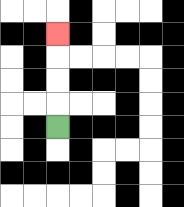{'start': '[2, 5]', 'end': '[2, 1]', 'path_directions': 'U,U,U,U', 'path_coordinates': '[[2, 5], [2, 4], [2, 3], [2, 2], [2, 1]]'}